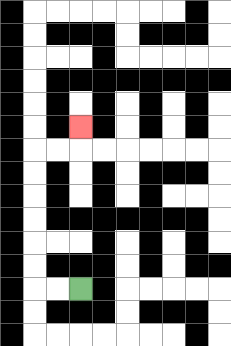{'start': '[3, 12]', 'end': '[3, 5]', 'path_directions': 'L,L,U,U,U,U,U,U,R,R,U', 'path_coordinates': '[[3, 12], [2, 12], [1, 12], [1, 11], [1, 10], [1, 9], [1, 8], [1, 7], [1, 6], [2, 6], [3, 6], [3, 5]]'}